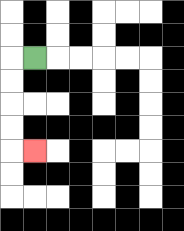{'start': '[1, 2]', 'end': '[1, 6]', 'path_directions': 'L,D,D,D,D,R', 'path_coordinates': '[[1, 2], [0, 2], [0, 3], [0, 4], [0, 5], [0, 6], [1, 6]]'}